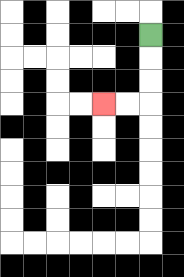{'start': '[6, 1]', 'end': '[4, 4]', 'path_directions': 'D,D,D,L,L', 'path_coordinates': '[[6, 1], [6, 2], [6, 3], [6, 4], [5, 4], [4, 4]]'}